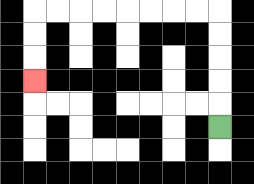{'start': '[9, 5]', 'end': '[1, 3]', 'path_directions': 'U,U,U,U,U,L,L,L,L,L,L,L,L,D,D,D', 'path_coordinates': '[[9, 5], [9, 4], [9, 3], [9, 2], [9, 1], [9, 0], [8, 0], [7, 0], [6, 0], [5, 0], [4, 0], [3, 0], [2, 0], [1, 0], [1, 1], [1, 2], [1, 3]]'}